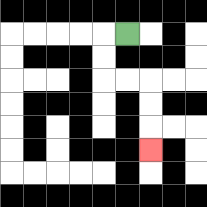{'start': '[5, 1]', 'end': '[6, 6]', 'path_directions': 'L,D,D,R,R,D,D,D', 'path_coordinates': '[[5, 1], [4, 1], [4, 2], [4, 3], [5, 3], [6, 3], [6, 4], [6, 5], [6, 6]]'}